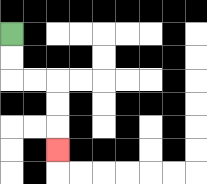{'start': '[0, 1]', 'end': '[2, 6]', 'path_directions': 'D,D,R,R,D,D,D', 'path_coordinates': '[[0, 1], [0, 2], [0, 3], [1, 3], [2, 3], [2, 4], [2, 5], [2, 6]]'}